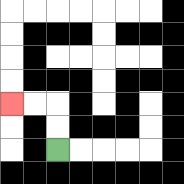{'start': '[2, 6]', 'end': '[0, 4]', 'path_directions': 'U,U,L,L', 'path_coordinates': '[[2, 6], [2, 5], [2, 4], [1, 4], [0, 4]]'}